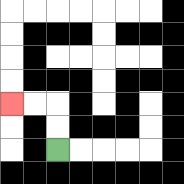{'start': '[2, 6]', 'end': '[0, 4]', 'path_directions': 'U,U,L,L', 'path_coordinates': '[[2, 6], [2, 5], [2, 4], [1, 4], [0, 4]]'}